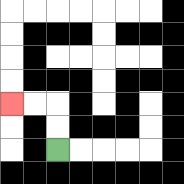{'start': '[2, 6]', 'end': '[0, 4]', 'path_directions': 'U,U,L,L', 'path_coordinates': '[[2, 6], [2, 5], [2, 4], [1, 4], [0, 4]]'}